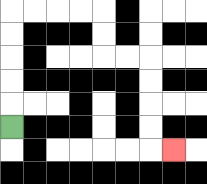{'start': '[0, 5]', 'end': '[7, 6]', 'path_directions': 'U,U,U,U,U,R,R,R,R,D,D,R,R,D,D,D,D,R', 'path_coordinates': '[[0, 5], [0, 4], [0, 3], [0, 2], [0, 1], [0, 0], [1, 0], [2, 0], [3, 0], [4, 0], [4, 1], [4, 2], [5, 2], [6, 2], [6, 3], [6, 4], [6, 5], [6, 6], [7, 6]]'}